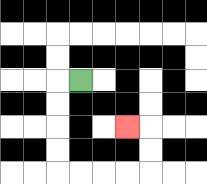{'start': '[3, 3]', 'end': '[5, 5]', 'path_directions': 'L,D,D,D,D,R,R,R,R,U,U,L', 'path_coordinates': '[[3, 3], [2, 3], [2, 4], [2, 5], [2, 6], [2, 7], [3, 7], [4, 7], [5, 7], [6, 7], [6, 6], [6, 5], [5, 5]]'}